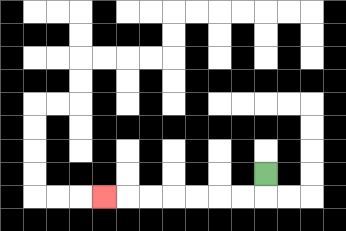{'start': '[11, 7]', 'end': '[4, 8]', 'path_directions': 'D,L,L,L,L,L,L,L', 'path_coordinates': '[[11, 7], [11, 8], [10, 8], [9, 8], [8, 8], [7, 8], [6, 8], [5, 8], [4, 8]]'}